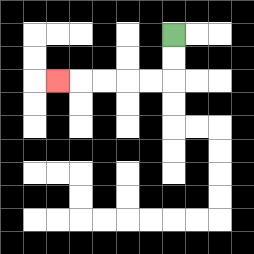{'start': '[7, 1]', 'end': '[2, 3]', 'path_directions': 'D,D,L,L,L,L,L', 'path_coordinates': '[[7, 1], [7, 2], [7, 3], [6, 3], [5, 3], [4, 3], [3, 3], [2, 3]]'}